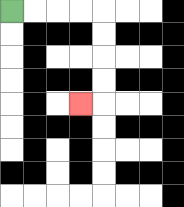{'start': '[0, 0]', 'end': '[3, 4]', 'path_directions': 'R,R,R,R,D,D,D,D,L', 'path_coordinates': '[[0, 0], [1, 0], [2, 0], [3, 0], [4, 0], [4, 1], [4, 2], [4, 3], [4, 4], [3, 4]]'}